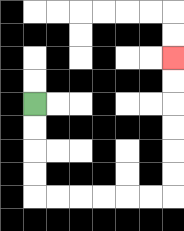{'start': '[1, 4]', 'end': '[7, 2]', 'path_directions': 'D,D,D,D,R,R,R,R,R,R,U,U,U,U,U,U', 'path_coordinates': '[[1, 4], [1, 5], [1, 6], [1, 7], [1, 8], [2, 8], [3, 8], [4, 8], [5, 8], [6, 8], [7, 8], [7, 7], [7, 6], [7, 5], [7, 4], [7, 3], [7, 2]]'}